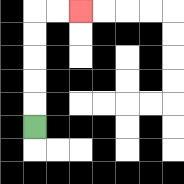{'start': '[1, 5]', 'end': '[3, 0]', 'path_directions': 'U,U,U,U,U,R,R', 'path_coordinates': '[[1, 5], [1, 4], [1, 3], [1, 2], [1, 1], [1, 0], [2, 0], [3, 0]]'}